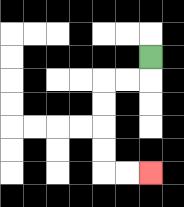{'start': '[6, 2]', 'end': '[6, 7]', 'path_directions': 'D,L,L,D,D,D,D,R,R', 'path_coordinates': '[[6, 2], [6, 3], [5, 3], [4, 3], [4, 4], [4, 5], [4, 6], [4, 7], [5, 7], [6, 7]]'}